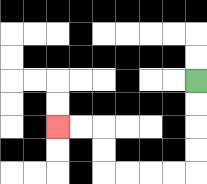{'start': '[8, 3]', 'end': '[2, 5]', 'path_directions': 'D,D,D,D,L,L,L,L,U,U,L,L', 'path_coordinates': '[[8, 3], [8, 4], [8, 5], [8, 6], [8, 7], [7, 7], [6, 7], [5, 7], [4, 7], [4, 6], [4, 5], [3, 5], [2, 5]]'}